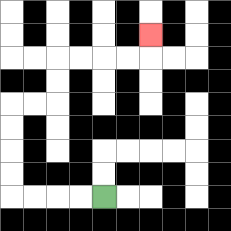{'start': '[4, 8]', 'end': '[6, 1]', 'path_directions': 'L,L,L,L,U,U,U,U,R,R,U,U,R,R,R,R,U', 'path_coordinates': '[[4, 8], [3, 8], [2, 8], [1, 8], [0, 8], [0, 7], [0, 6], [0, 5], [0, 4], [1, 4], [2, 4], [2, 3], [2, 2], [3, 2], [4, 2], [5, 2], [6, 2], [6, 1]]'}